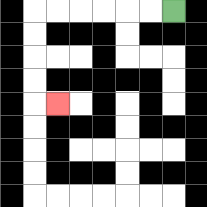{'start': '[7, 0]', 'end': '[2, 4]', 'path_directions': 'L,L,L,L,L,L,D,D,D,D,R', 'path_coordinates': '[[7, 0], [6, 0], [5, 0], [4, 0], [3, 0], [2, 0], [1, 0], [1, 1], [1, 2], [1, 3], [1, 4], [2, 4]]'}